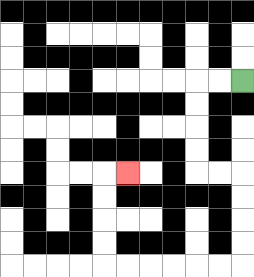{'start': '[10, 3]', 'end': '[5, 7]', 'path_directions': 'L,L,D,D,D,D,R,R,D,D,D,D,L,L,L,L,L,L,U,U,U,U,R', 'path_coordinates': '[[10, 3], [9, 3], [8, 3], [8, 4], [8, 5], [8, 6], [8, 7], [9, 7], [10, 7], [10, 8], [10, 9], [10, 10], [10, 11], [9, 11], [8, 11], [7, 11], [6, 11], [5, 11], [4, 11], [4, 10], [4, 9], [4, 8], [4, 7], [5, 7]]'}